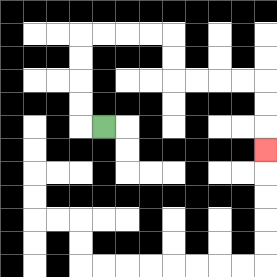{'start': '[4, 5]', 'end': '[11, 6]', 'path_directions': 'L,U,U,U,U,R,R,R,R,D,D,R,R,R,R,D,D,D', 'path_coordinates': '[[4, 5], [3, 5], [3, 4], [3, 3], [3, 2], [3, 1], [4, 1], [5, 1], [6, 1], [7, 1], [7, 2], [7, 3], [8, 3], [9, 3], [10, 3], [11, 3], [11, 4], [11, 5], [11, 6]]'}